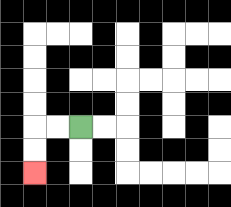{'start': '[3, 5]', 'end': '[1, 7]', 'path_directions': 'L,L,D,D', 'path_coordinates': '[[3, 5], [2, 5], [1, 5], [1, 6], [1, 7]]'}